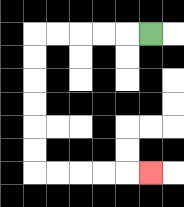{'start': '[6, 1]', 'end': '[6, 7]', 'path_directions': 'L,L,L,L,L,D,D,D,D,D,D,R,R,R,R,R', 'path_coordinates': '[[6, 1], [5, 1], [4, 1], [3, 1], [2, 1], [1, 1], [1, 2], [1, 3], [1, 4], [1, 5], [1, 6], [1, 7], [2, 7], [3, 7], [4, 7], [5, 7], [6, 7]]'}